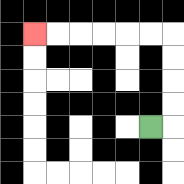{'start': '[6, 5]', 'end': '[1, 1]', 'path_directions': 'R,U,U,U,U,L,L,L,L,L,L', 'path_coordinates': '[[6, 5], [7, 5], [7, 4], [7, 3], [7, 2], [7, 1], [6, 1], [5, 1], [4, 1], [3, 1], [2, 1], [1, 1]]'}